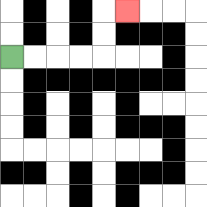{'start': '[0, 2]', 'end': '[5, 0]', 'path_directions': 'R,R,R,R,U,U,R', 'path_coordinates': '[[0, 2], [1, 2], [2, 2], [3, 2], [4, 2], [4, 1], [4, 0], [5, 0]]'}